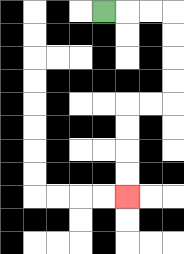{'start': '[4, 0]', 'end': '[5, 8]', 'path_directions': 'R,R,R,D,D,D,D,L,L,D,D,D,D', 'path_coordinates': '[[4, 0], [5, 0], [6, 0], [7, 0], [7, 1], [7, 2], [7, 3], [7, 4], [6, 4], [5, 4], [5, 5], [5, 6], [5, 7], [5, 8]]'}